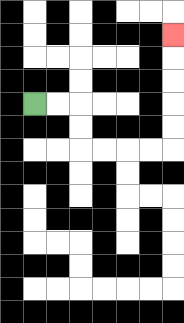{'start': '[1, 4]', 'end': '[7, 1]', 'path_directions': 'R,R,D,D,R,R,R,R,U,U,U,U,U', 'path_coordinates': '[[1, 4], [2, 4], [3, 4], [3, 5], [3, 6], [4, 6], [5, 6], [6, 6], [7, 6], [7, 5], [7, 4], [7, 3], [7, 2], [7, 1]]'}